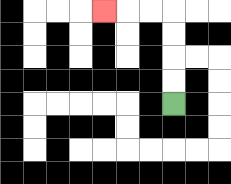{'start': '[7, 4]', 'end': '[4, 0]', 'path_directions': 'U,U,U,U,L,L,L', 'path_coordinates': '[[7, 4], [7, 3], [7, 2], [7, 1], [7, 0], [6, 0], [5, 0], [4, 0]]'}